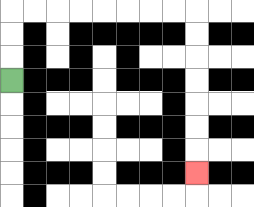{'start': '[0, 3]', 'end': '[8, 7]', 'path_directions': 'U,U,U,R,R,R,R,R,R,R,R,D,D,D,D,D,D,D', 'path_coordinates': '[[0, 3], [0, 2], [0, 1], [0, 0], [1, 0], [2, 0], [3, 0], [4, 0], [5, 0], [6, 0], [7, 0], [8, 0], [8, 1], [8, 2], [8, 3], [8, 4], [8, 5], [8, 6], [8, 7]]'}